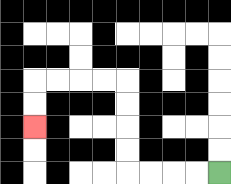{'start': '[9, 7]', 'end': '[1, 5]', 'path_directions': 'L,L,L,L,U,U,U,U,L,L,L,L,D,D', 'path_coordinates': '[[9, 7], [8, 7], [7, 7], [6, 7], [5, 7], [5, 6], [5, 5], [5, 4], [5, 3], [4, 3], [3, 3], [2, 3], [1, 3], [1, 4], [1, 5]]'}